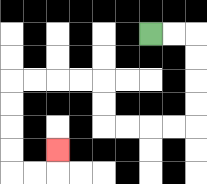{'start': '[6, 1]', 'end': '[2, 6]', 'path_directions': 'R,R,D,D,D,D,L,L,L,L,U,U,L,L,L,L,D,D,D,D,R,R,U', 'path_coordinates': '[[6, 1], [7, 1], [8, 1], [8, 2], [8, 3], [8, 4], [8, 5], [7, 5], [6, 5], [5, 5], [4, 5], [4, 4], [4, 3], [3, 3], [2, 3], [1, 3], [0, 3], [0, 4], [0, 5], [0, 6], [0, 7], [1, 7], [2, 7], [2, 6]]'}